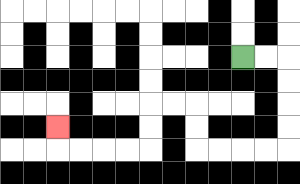{'start': '[10, 2]', 'end': '[2, 5]', 'path_directions': 'R,R,D,D,D,D,L,L,L,L,U,U,L,L,D,D,L,L,L,L,U', 'path_coordinates': '[[10, 2], [11, 2], [12, 2], [12, 3], [12, 4], [12, 5], [12, 6], [11, 6], [10, 6], [9, 6], [8, 6], [8, 5], [8, 4], [7, 4], [6, 4], [6, 5], [6, 6], [5, 6], [4, 6], [3, 6], [2, 6], [2, 5]]'}